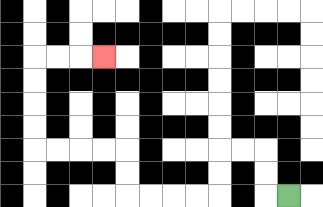{'start': '[12, 8]', 'end': '[4, 2]', 'path_directions': 'L,U,U,L,L,D,D,L,L,L,L,U,U,L,L,L,L,U,U,U,U,R,R,R', 'path_coordinates': '[[12, 8], [11, 8], [11, 7], [11, 6], [10, 6], [9, 6], [9, 7], [9, 8], [8, 8], [7, 8], [6, 8], [5, 8], [5, 7], [5, 6], [4, 6], [3, 6], [2, 6], [1, 6], [1, 5], [1, 4], [1, 3], [1, 2], [2, 2], [3, 2], [4, 2]]'}